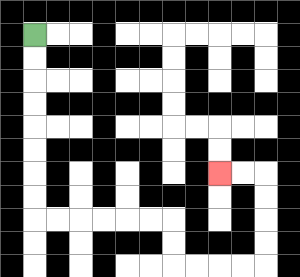{'start': '[1, 1]', 'end': '[9, 7]', 'path_directions': 'D,D,D,D,D,D,D,D,R,R,R,R,R,R,D,D,R,R,R,R,U,U,U,U,L,L', 'path_coordinates': '[[1, 1], [1, 2], [1, 3], [1, 4], [1, 5], [1, 6], [1, 7], [1, 8], [1, 9], [2, 9], [3, 9], [4, 9], [5, 9], [6, 9], [7, 9], [7, 10], [7, 11], [8, 11], [9, 11], [10, 11], [11, 11], [11, 10], [11, 9], [11, 8], [11, 7], [10, 7], [9, 7]]'}